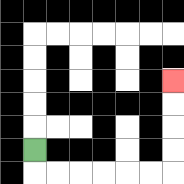{'start': '[1, 6]', 'end': '[7, 3]', 'path_directions': 'D,R,R,R,R,R,R,U,U,U,U', 'path_coordinates': '[[1, 6], [1, 7], [2, 7], [3, 7], [4, 7], [5, 7], [6, 7], [7, 7], [7, 6], [7, 5], [7, 4], [7, 3]]'}